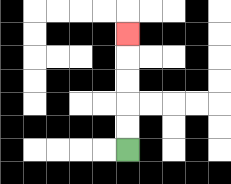{'start': '[5, 6]', 'end': '[5, 1]', 'path_directions': 'U,U,U,U,U', 'path_coordinates': '[[5, 6], [5, 5], [5, 4], [5, 3], [5, 2], [5, 1]]'}